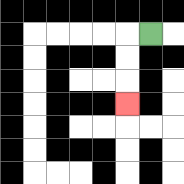{'start': '[6, 1]', 'end': '[5, 4]', 'path_directions': 'L,D,D,D', 'path_coordinates': '[[6, 1], [5, 1], [5, 2], [5, 3], [5, 4]]'}